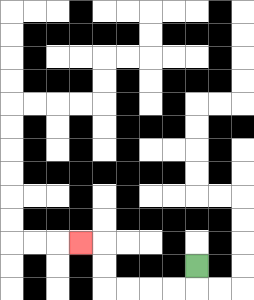{'start': '[8, 11]', 'end': '[3, 10]', 'path_directions': 'D,L,L,L,L,U,U,L', 'path_coordinates': '[[8, 11], [8, 12], [7, 12], [6, 12], [5, 12], [4, 12], [4, 11], [4, 10], [3, 10]]'}